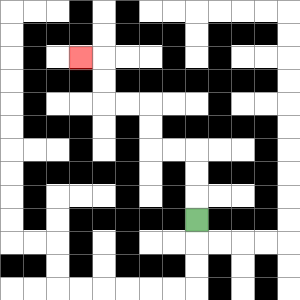{'start': '[8, 9]', 'end': '[3, 2]', 'path_directions': 'U,U,U,L,L,U,U,L,L,U,U,L', 'path_coordinates': '[[8, 9], [8, 8], [8, 7], [8, 6], [7, 6], [6, 6], [6, 5], [6, 4], [5, 4], [4, 4], [4, 3], [4, 2], [3, 2]]'}